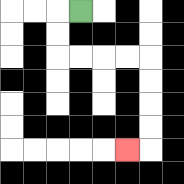{'start': '[3, 0]', 'end': '[5, 6]', 'path_directions': 'L,D,D,R,R,R,R,D,D,D,D,L', 'path_coordinates': '[[3, 0], [2, 0], [2, 1], [2, 2], [3, 2], [4, 2], [5, 2], [6, 2], [6, 3], [6, 4], [6, 5], [6, 6], [5, 6]]'}